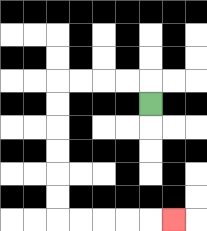{'start': '[6, 4]', 'end': '[7, 9]', 'path_directions': 'U,L,L,L,L,D,D,D,D,D,D,R,R,R,R,R', 'path_coordinates': '[[6, 4], [6, 3], [5, 3], [4, 3], [3, 3], [2, 3], [2, 4], [2, 5], [2, 6], [2, 7], [2, 8], [2, 9], [3, 9], [4, 9], [5, 9], [6, 9], [7, 9]]'}